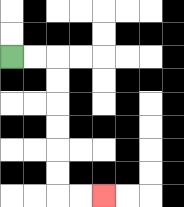{'start': '[0, 2]', 'end': '[4, 8]', 'path_directions': 'R,R,D,D,D,D,D,D,R,R', 'path_coordinates': '[[0, 2], [1, 2], [2, 2], [2, 3], [2, 4], [2, 5], [2, 6], [2, 7], [2, 8], [3, 8], [4, 8]]'}